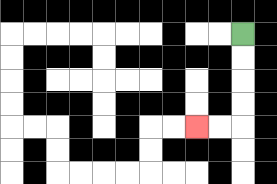{'start': '[10, 1]', 'end': '[8, 5]', 'path_directions': 'D,D,D,D,L,L', 'path_coordinates': '[[10, 1], [10, 2], [10, 3], [10, 4], [10, 5], [9, 5], [8, 5]]'}